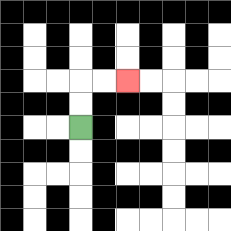{'start': '[3, 5]', 'end': '[5, 3]', 'path_directions': 'U,U,R,R', 'path_coordinates': '[[3, 5], [3, 4], [3, 3], [4, 3], [5, 3]]'}